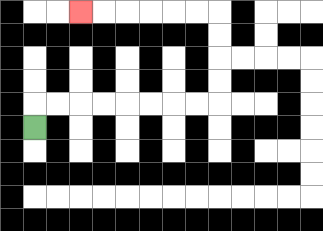{'start': '[1, 5]', 'end': '[3, 0]', 'path_directions': 'U,R,R,R,R,R,R,R,R,U,U,U,U,L,L,L,L,L,L', 'path_coordinates': '[[1, 5], [1, 4], [2, 4], [3, 4], [4, 4], [5, 4], [6, 4], [7, 4], [8, 4], [9, 4], [9, 3], [9, 2], [9, 1], [9, 0], [8, 0], [7, 0], [6, 0], [5, 0], [4, 0], [3, 0]]'}